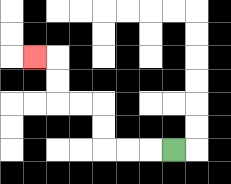{'start': '[7, 6]', 'end': '[1, 2]', 'path_directions': 'L,L,L,U,U,L,L,U,U,L', 'path_coordinates': '[[7, 6], [6, 6], [5, 6], [4, 6], [4, 5], [4, 4], [3, 4], [2, 4], [2, 3], [2, 2], [1, 2]]'}